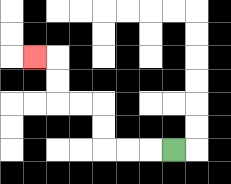{'start': '[7, 6]', 'end': '[1, 2]', 'path_directions': 'L,L,L,U,U,L,L,U,U,L', 'path_coordinates': '[[7, 6], [6, 6], [5, 6], [4, 6], [4, 5], [4, 4], [3, 4], [2, 4], [2, 3], [2, 2], [1, 2]]'}